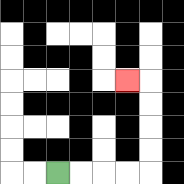{'start': '[2, 7]', 'end': '[5, 3]', 'path_directions': 'R,R,R,R,U,U,U,U,L', 'path_coordinates': '[[2, 7], [3, 7], [4, 7], [5, 7], [6, 7], [6, 6], [6, 5], [6, 4], [6, 3], [5, 3]]'}